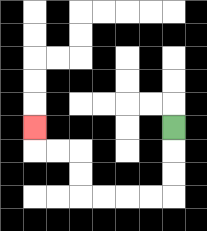{'start': '[7, 5]', 'end': '[1, 5]', 'path_directions': 'D,D,D,L,L,L,L,U,U,L,L,U', 'path_coordinates': '[[7, 5], [7, 6], [7, 7], [7, 8], [6, 8], [5, 8], [4, 8], [3, 8], [3, 7], [3, 6], [2, 6], [1, 6], [1, 5]]'}